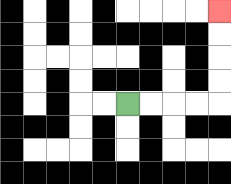{'start': '[5, 4]', 'end': '[9, 0]', 'path_directions': 'R,R,R,R,U,U,U,U', 'path_coordinates': '[[5, 4], [6, 4], [7, 4], [8, 4], [9, 4], [9, 3], [9, 2], [9, 1], [9, 0]]'}